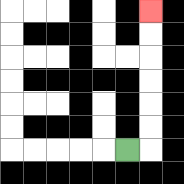{'start': '[5, 6]', 'end': '[6, 0]', 'path_directions': 'R,U,U,U,U,U,U', 'path_coordinates': '[[5, 6], [6, 6], [6, 5], [6, 4], [6, 3], [6, 2], [6, 1], [6, 0]]'}